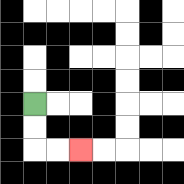{'start': '[1, 4]', 'end': '[3, 6]', 'path_directions': 'D,D,R,R', 'path_coordinates': '[[1, 4], [1, 5], [1, 6], [2, 6], [3, 6]]'}